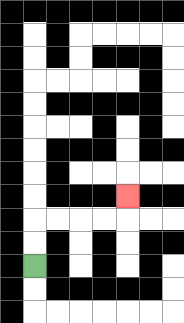{'start': '[1, 11]', 'end': '[5, 8]', 'path_directions': 'U,U,R,R,R,R,U', 'path_coordinates': '[[1, 11], [1, 10], [1, 9], [2, 9], [3, 9], [4, 9], [5, 9], [5, 8]]'}